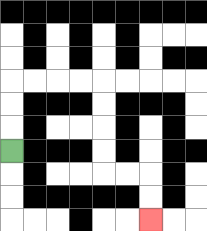{'start': '[0, 6]', 'end': '[6, 9]', 'path_directions': 'U,U,U,R,R,R,R,D,D,D,D,R,R,D,D', 'path_coordinates': '[[0, 6], [0, 5], [0, 4], [0, 3], [1, 3], [2, 3], [3, 3], [4, 3], [4, 4], [4, 5], [4, 6], [4, 7], [5, 7], [6, 7], [6, 8], [6, 9]]'}